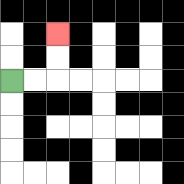{'start': '[0, 3]', 'end': '[2, 1]', 'path_directions': 'R,R,U,U', 'path_coordinates': '[[0, 3], [1, 3], [2, 3], [2, 2], [2, 1]]'}